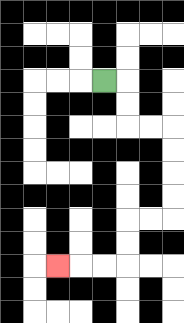{'start': '[4, 3]', 'end': '[2, 11]', 'path_directions': 'R,D,D,R,R,D,D,D,D,L,L,D,D,L,L,L', 'path_coordinates': '[[4, 3], [5, 3], [5, 4], [5, 5], [6, 5], [7, 5], [7, 6], [7, 7], [7, 8], [7, 9], [6, 9], [5, 9], [5, 10], [5, 11], [4, 11], [3, 11], [2, 11]]'}